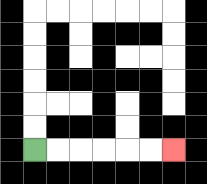{'start': '[1, 6]', 'end': '[7, 6]', 'path_directions': 'R,R,R,R,R,R', 'path_coordinates': '[[1, 6], [2, 6], [3, 6], [4, 6], [5, 6], [6, 6], [7, 6]]'}